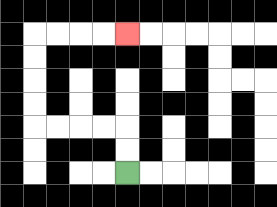{'start': '[5, 7]', 'end': '[5, 1]', 'path_directions': 'U,U,L,L,L,L,U,U,U,U,R,R,R,R', 'path_coordinates': '[[5, 7], [5, 6], [5, 5], [4, 5], [3, 5], [2, 5], [1, 5], [1, 4], [1, 3], [1, 2], [1, 1], [2, 1], [3, 1], [4, 1], [5, 1]]'}